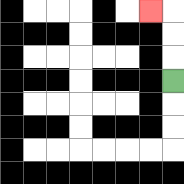{'start': '[7, 3]', 'end': '[6, 0]', 'path_directions': 'U,U,U,L', 'path_coordinates': '[[7, 3], [7, 2], [7, 1], [7, 0], [6, 0]]'}